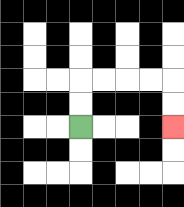{'start': '[3, 5]', 'end': '[7, 5]', 'path_directions': 'U,U,R,R,R,R,D,D', 'path_coordinates': '[[3, 5], [3, 4], [3, 3], [4, 3], [5, 3], [6, 3], [7, 3], [7, 4], [7, 5]]'}